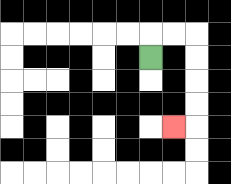{'start': '[6, 2]', 'end': '[7, 5]', 'path_directions': 'U,R,R,D,D,D,D,L', 'path_coordinates': '[[6, 2], [6, 1], [7, 1], [8, 1], [8, 2], [8, 3], [8, 4], [8, 5], [7, 5]]'}